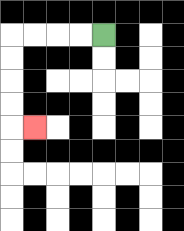{'start': '[4, 1]', 'end': '[1, 5]', 'path_directions': 'L,L,L,L,D,D,D,D,R', 'path_coordinates': '[[4, 1], [3, 1], [2, 1], [1, 1], [0, 1], [0, 2], [0, 3], [0, 4], [0, 5], [1, 5]]'}